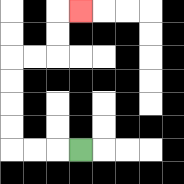{'start': '[3, 6]', 'end': '[3, 0]', 'path_directions': 'L,L,L,U,U,U,U,R,R,U,U,R', 'path_coordinates': '[[3, 6], [2, 6], [1, 6], [0, 6], [0, 5], [0, 4], [0, 3], [0, 2], [1, 2], [2, 2], [2, 1], [2, 0], [3, 0]]'}